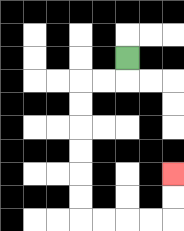{'start': '[5, 2]', 'end': '[7, 7]', 'path_directions': 'D,L,L,D,D,D,D,D,D,R,R,R,R,U,U', 'path_coordinates': '[[5, 2], [5, 3], [4, 3], [3, 3], [3, 4], [3, 5], [3, 6], [3, 7], [3, 8], [3, 9], [4, 9], [5, 9], [6, 9], [7, 9], [7, 8], [7, 7]]'}